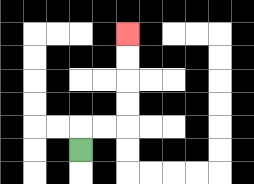{'start': '[3, 6]', 'end': '[5, 1]', 'path_directions': 'U,R,R,U,U,U,U', 'path_coordinates': '[[3, 6], [3, 5], [4, 5], [5, 5], [5, 4], [5, 3], [5, 2], [5, 1]]'}